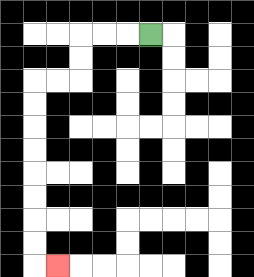{'start': '[6, 1]', 'end': '[2, 11]', 'path_directions': 'L,L,L,D,D,L,L,D,D,D,D,D,D,D,D,R', 'path_coordinates': '[[6, 1], [5, 1], [4, 1], [3, 1], [3, 2], [3, 3], [2, 3], [1, 3], [1, 4], [1, 5], [1, 6], [1, 7], [1, 8], [1, 9], [1, 10], [1, 11], [2, 11]]'}